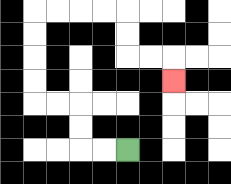{'start': '[5, 6]', 'end': '[7, 3]', 'path_directions': 'L,L,U,U,L,L,U,U,U,U,R,R,R,R,D,D,R,R,D', 'path_coordinates': '[[5, 6], [4, 6], [3, 6], [3, 5], [3, 4], [2, 4], [1, 4], [1, 3], [1, 2], [1, 1], [1, 0], [2, 0], [3, 0], [4, 0], [5, 0], [5, 1], [5, 2], [6, 2], [7, 2], [7, 3]]'}